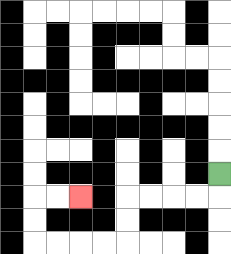{'start': '[9, 7]', 'end': '[3, 8]', 'path_directions': 'D,L,L,L,L,D,D,L,L,L,L,U,U,R,R', 'path_coordinates': '[[9, 7], [9, 8], [8, 8], [7, 8], [6, 8], [5, 8], [5, 9], [5, 10], [4, 10], [3, 10], [2, 10], [1, 10], [1, 9], [1, 8], [2, 8], [3, 8]]'}